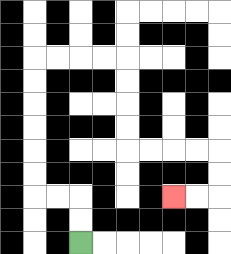{'start': '[3, 10]', 'end': '[7, 8]', 'path_directions': 'U,U,L,L,U,U,U,U,U,U,R,R,R,R,D,D,D,D,R,R,R,R,D,D,L,L', 'path_coordinates': '[[3, 10], [3, 9], [3, 8], [2, 8], [1, 8], [1, 7], [1, 6], [1, 5], [1, 4], [1, 3], [1, 2], [2, 2], [3, 2], [4, 2], [5, 2], [5, 3], [5, 4], [5, 5], [5, 6], [6, 6], [7, 6], [8, 6], [9, 6], [9, 7], [9, 8], [8, 8], [7, 8]]'}